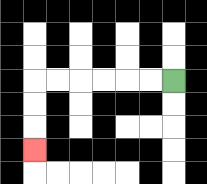{'start': '[7, 3]', 'end': '[1, 6]', 'path_directions': 'L,L,L,L,L,L,D,D,D', 'path_coordinates': '[[7, 3], [6, 3], [5, 3], [4, 3], [3, 3], [2, 3], [1, 3], [1, 4], [1, 5], [1, 6]]'}